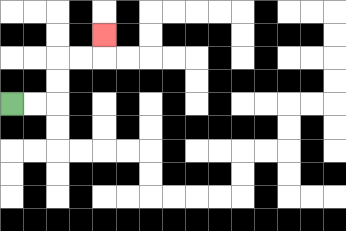{'start': '[0, 4]', 'end': '[4, 1]', 'path_directions': 'R,R,U,U,R,R,U', 'path_coordinates': '[[0, 4], [1, 4], [2, 4], [2, 3], [2, 2], [3, 2], [4, 2], [4, 1]]'}